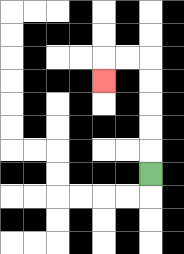{'start': '[6, 7]', 'end': '[4, 3]', 'path_directions': 'U,U,U,U,U,L,L,D', 'path_coordinates': '[[6, 7], [6, 6], [6, 5], [6, 4], [6, 3], [6, 2], [5, 2], [4, 2], [4, 3]]'}